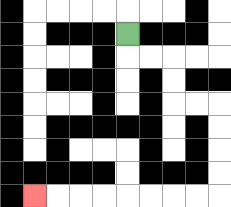{'start': '[5, 1]', 'end': '[1, 8]', 'path_directions': 'D,R,R,D,D,R,R,D,D,D,D,L,L,L,L,L,L,L,L', 'path_coordinates': '[[5, 1], [5, 2], [6, 2], [7, 2], [7, 3], [7, 4], [8, 4], [9, 4], [9, 5], [9, 6], [9, 7], [9, 8], [8, 8], [7, 8], [6, 8], [5, 8], [4, 8], [3, 8], [2, 8], [1, 8]]'}